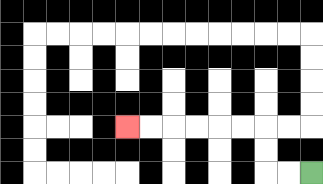{'start': '[13, 7]', 'end': '[5, 5]', 'path_directions': 'L,L,U,U,L,L,L,L,L,L', 'path_coordinates': '[[13, 7], [12, 7], [11, 7], [11, 6], [11, 5], [10, 5], [9, 5], [8, 5], [7, 5], [6, 5], [5, 5]]'}